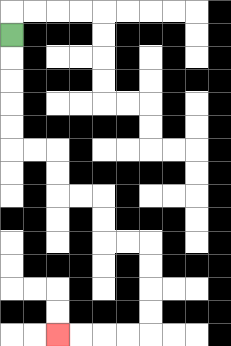{'start': '[0, 1]', 'end': '[2, 14]', 'path_directions': 'D,D,D,D,D,R,R,D,D,R,R,D,D,R,R,D,D,D,D,L,L,L,L', 'path_coordinates': '[[0, 1], [0, 2], [0, 3], [0, 4], [0, 5], [0, 6], [1, 6], [2, 6], [2, 7], [2, 8], [3, 8], [4, 8], [4, 9], [4, 10], [5, 10], [6, 10], [6, 11], [6, 12], [6, 13], [6, 14], [5, 14], [4, 14], [3, 14], [2, 14]]'}